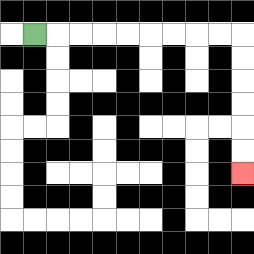{'start': '[1, 1]', 'end': '[10, 7]', 'path_directions': 'R,R,R,R,R,R,R,R,R,D,D,D,D,D,D', 'path_coordinates': '[[1, 1], [2, 1], [3, 1], [4, 1], [5, 1], [6, 1], [7, 1], [8, 1], [9, 1], [10, 1], [10, 2], [10, 3], [10, 4], [10, 5], [10, 6], [10, 7]]'}